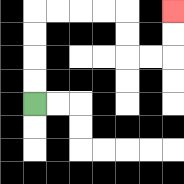{'start': '[1, 4]', 'end': '[7, 0]', 'path_directions': 'U,U,U,U,R,R,R,R,D,D,R,R,U,U', 'path_coordinates': '[[1, 4], [1, 3], [1, 2], [1, 1], [1, 0], [2, 0], [3, 0], [4, 0], [5, 0], [5, 1], [5, 2], [6, 2], [7, 2], [7, 1], [7, 0]]'}